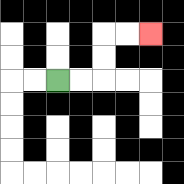{'start': '[2, 3]', 'end': '[6, 1]', 'path_directions': 'R,R,U,U,R,R', 'path_coordinates': '[[2, 3], [3, 3], [4, 3], [4, 2], [4, 1], [5, 1], [6, 1]]'}